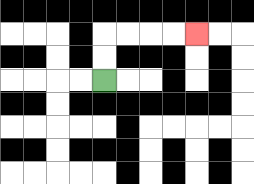{'start': '[4, 3]', 'end': '[8, 1]', 'path_directions': 'U,U,R,R,R,R', 'path_coordinates': '[[4, 3], [4, 2], [4, 1], [5, 1], [6, 1], [7, 1], [8, 1]]'}